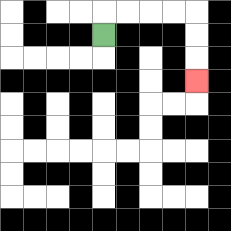{'start': '[4, 1]', 'end': '[8, 3]', 'path_directions': 'U,R,R,R,R,D,D,D', 'path_coordinates': '[[4, 1], [4, 0], [5, 0], [6, 0], [7, 0], [8, 0], [8, 1], [8, 2], [8, 3]]'}